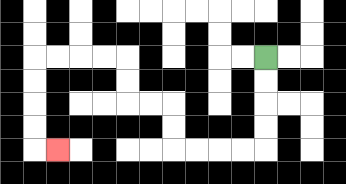{'start': '[11, 2]', 'end': '[2, 6]', 'path_directions': 'D,D,D,D,L,L,L,L,U,U,L,L,U,U,L,L,L,L,D,D,D,D,R', 'path_coordinates': '[[11, 2], [11, 3], [11, 4], [11, 5], [11, 6], [10, 6], [9, 6], [8, 6], [7, 6], [7, 5], [7, 4], [6, 4], [5, 4], [5, 3], [5, 2], [4, 2], [3, 2], [2, 2], [1, 2], [1, 3], [1, 4], [1, 5], [1, 6], [2, 6]]'}